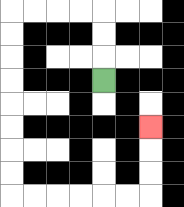{'start': '[4, 3]', 'end': '[6, 5]', 'path_directions': 'U,U,U,L,L,L,L,D,D,D,D,D,D,D,D,R,R,R,R,R,R,U,U,U', 'path_coordinates': '[[4, 3], [4, 2], [4, 1], [4, 0], [3, 0], [2, 0], [1, 0], [0, 0], [0, 1], [0, 2], [0, 3], [0, 4], [0, 5], [0, 6], [0, 7], [0, 8], [1, 8], [2, 8], [3, 8], [4, 8], [5, 8], [6, 8], [6, 7], [6, 6], [6, 5]]'}